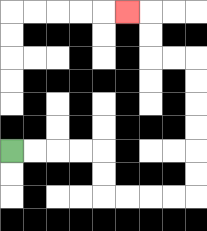{'start': '[0, 6]', 'end': '[5, 0]', 'path_directions': 'R,R,R,R,D,D,R,R,R,R,U,U,U,U,U,U,L,L,U,U,L', 'path_coordinates': '[[0, 6], [1, 6], [2, 6], [3, 6], [4, 6], [4, 7], [4, 8], [5, 8], [6, 8], [7, 8], [8, 8], [8, 7], [8, 6], [8, 5], [8, 4], [8, 3], [8, 2], [7, 2], [6, 2], [6, 1], [6, 0], [5, 0]]'}